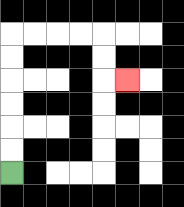{'start': '[0, 7]', 'end': '[5, 3]', 'path_directions': 'U,U,U,U,U,U,R,R,R,R,D,D,R', 'path_coordinates': '[[0, 7], [0, 6], [0, 5], [0, 4], [0, 3], [0, 2], [0, 1], [1, 1], [2, 1], [3, 1], [4, 1], [4, 2], [4, 3], [5, 3]]'}